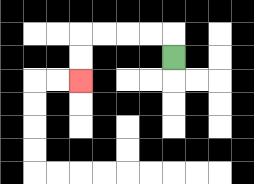{'start': '[7, 2]', 'end': '[3, 3]', 'path_directions': 'U,L,L,L,L,D,D', 'path_coordinates': '[[7, 2], [7, 1], [6, 1], [5, 1], [4, 1], [3, 1], [3, 2], [3, 3]]'}